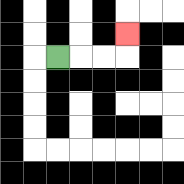{'start': '[2, 2]', 'end': '[5, 1]', 'path_directions': 'R,R,R,U', 'path_coordinates': '[[2, 2], [3, 2], [4, 2], [5, 2], [5, 1]]'}